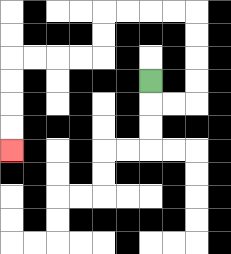{'start': '[6, 3]', 'end': '[0, 6]', 'path_directions': 'D,R,R,U,U,U,U,L,L,L,L,D,D,L,L,L,L,D,D,D,D', 'path_coordinates': '[[6, 3], [6, 4], [7, 4], [8, 4], [8, 3], [8, 2], [8, 1], [8, 0], [7, 0], [6, 0], [5, 0], [4, 0], [4, 1], [4, 2], [3, 2], [2, 2], [1, 2], [0, 2], [0, 3], [0, 4], [0, 5], [0, 6]]'}